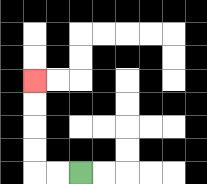{'start': '[3, 7]', 'end': '[1, 3]', 'path_directions': 'L,L,U,U,U,U', 'path_coordinates': '[[3, 7], [2, 7], [1, 7], [1, 6], [1, 5], [1, 4], [1, 3]]'}